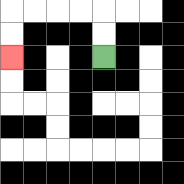{'start': '[4, 2]', 'end': '[0, 2]', 'path_directions': 'U,U,L,L,L,L,D,D', 'path_coordinates': '[[4, 2], [4, 1], [4, 0], [3, 0], [2, 0], [1, 0], [0, 0], [0, 1], [0, 2]]'}